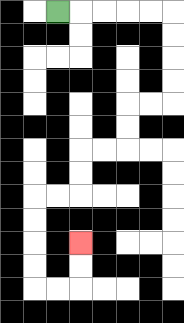{'start': '[2, 0]', 'end': '[3, 10]', 'path_directions': 'R,R,R,R,R,D,D,D,D,L,L,D,D,L,L,D,D,L,L,D,D,D,D,R,R,U,U', 'path_coordinates': '[[2, 0], [3, 0], [4, 0], [5, 0], [6, 0], [7, 0], [7, 1], [7, 2], [7, 3], [7, 4], [6, 4], [5, 4], [5, 5], [5, 6], [4, 6], [3, 6], [3, 7], [3, 8], [2, 8], [1, 8], [1, 9], [1, 10], [1, 11], [1, 12], [2, 12], [3, 12], [3, 11], [3, 10]]'}